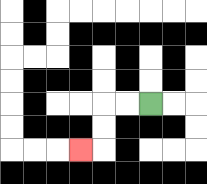{'start': '[6, 4]', 'end': '[3, 6]', 'path_directions': 'L,L,D,D,L', 'path_coordinates': '[[6, 4], [5, 4], [4, 4], [4, 5], [4, 6], [3, 6]]'}